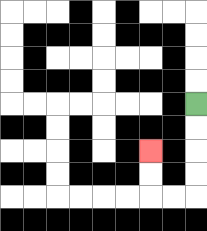{'start': '[8, 4]', 'end': '[6, 6]', 'path_directions': 'D,D,D,D,L,L,U,U', 'path_coordinates': '[[8, 4], [8, 5], [8, 6], [8, 7], [8, 8], [7, 8], [6, 8], [6, 7], [6, 6]]'}